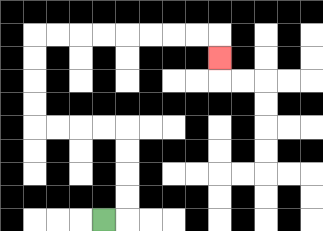{'start': '[4, 9]', 'end': '[9, 2]', 'path_directions': 'R,U,U,U,U,L,L,L,L,U,U,U,U,R,R,R,R,R,R,R,R,D', 'path_coordinates': '[[4, 9], [5, 9], [5, 8], [5, 7], [5, 6], [5, 5], [4, 5], [3, 5], [2, 5], [1, 5], [1, 4], [1, 3], [1, 2], [1, 1], [2, 1], [3, 1], [4, 1], [5, 1], [6, 1], [7, 1], [8, 1], [9, 1], [9, 2]]'}